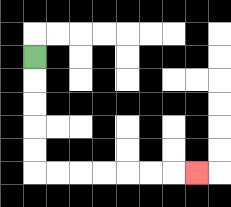{'start': '[1, 2]', 'end': '[8, 7]', 'path_directions': 'D,D,D,D,D,R,R,R,R,R,R,R', 'path_coordinates': '[[1, 2], [1, 3], [1, 4], [1, 5], [1, 6], [1, 7], [2, 7], [3, 7], [4, 7], [5, 7], [6, 7], [7, 7], [8, 7]]'}